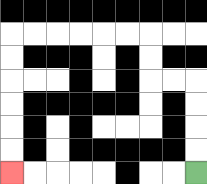{'start': '[8, 7]', 'end': '[0, 7]', 'path_directions': 'U,U,U,U,L,L,U,U,L,L,L,L,L,L,D,D,D,D,D,D', 'path_coordinates': '[[8, 7], [8, 6], [8, 5], [8, 4], [8, 3], [7, 3], [6, 3], [6, 2], [6, 1], [5, 1], [4, 1], [3, 1], [2, 1], [1, 1], [0, 1], [0, 2], [0, 3], [0, 4], [0, 5], [0, 6], [0, 7]]'}